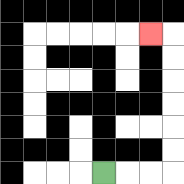{'start': '[4, 7]', 'end': '[6, 1]', 'path_directions': 'R,R,R,U,U,U,U,U,U,L', 'path_coordinates': '[[4, 7], [5, 7], [6, 7], [7, 7], [7, 6], [7, 5], [7, 4], [7, 3], [7, 2], [7, 1], [6, 1]]'}